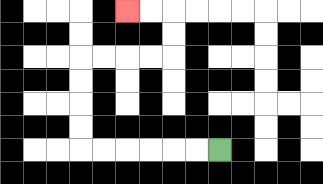{'start': '[9, 6]', 'end': '[5, 0]', 'path_directions': 'L,L,L,L,L,L,U,U,U,U,R,R,R,R,U,U,L,L', 'path_coordinates': '[[9, 6], [8, 6], [7, 6], [6, 6], [5, 6], [4, 6], [3, 6], [3, 5], [3, 4], [3, 3], [3, 2], [4, 2], [5, 2], [6, 2], [7, 2], [7, 1], [7, 0], [6, 0], [5, 0]]'}